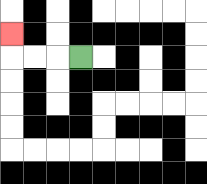{'start': '[3, 2]', 'end': '[0, 1]', 'path_directions': 'L,L,L,U', 'path_coordinates': '[[3, 2], [2, 2], [1, 2], [0, 2], [0, 1]]'}